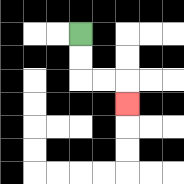{'start': '[3, 1]', 'end': '[5, 4]', 'path_directions': 'D,D,R,R,D', 'path_coordinates': '[[3, 1], [3, 2], [3, 3], [4, 3], [5, 3], [5, 4]]'}